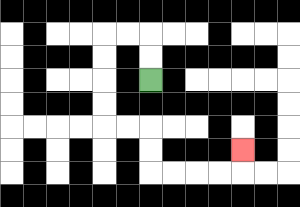{'start': '[6, 3]', 'end': '[10, 6]', 'path_directions': 'U,U,L,L,D,D,D,D,R,R,D,D,R,R,R,R,U', 'path_coordinates': '[[6, 3], [6, 2], [6, 1], [5, 1], [4, 1], [4, 2], [4, 3], [4, 4], [4, 5], [5, 5], [6, 5], [6, 6], [6, 7], [7, 7], [8, 7], [9, 7], [10, 7], [10, 6]]'}